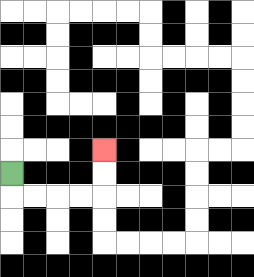{'start': '[0, 7]', 'end': '[4, 6]', 'path_directions': 'D,R,R,R,R,U,U', 'path_coordinates': '[[0, 7], [0, 8], [1, 8], [2, 8], [3, 8], [4, 8], [4, 7], [4, 6]]'}